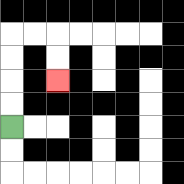{'start': '[0, 5]', 'end': '[2, 3]', 'path_directions': 'U,U,U,U,R,R,D,D', 'path_coordinates': '[[0, 5], [0, 4], [0, 3], [0, 2], [0, 1], [1, 1], [2, 1], [2, 2], [2, 3]]'}